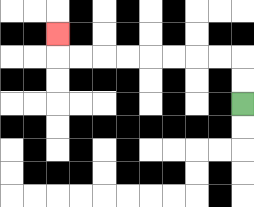{'start': '[10, 4]', 'end': '[2, 1]', 'path_directions': 'U,U,L,L,L,L,L,L,L,L,U', 'path_coordinates': '[[10, 4], [10, 3], [10, 2], [9, 2], [8, 2], [7, 2], [6, 2], [5, 2], [4, 2], [3, 2], [2, 2], [2, 1]]'}